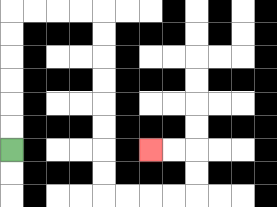{'start': '[0, 6]', 'end': '[6, 6]', 'path_directions': 'U,U,U,U,U,U,R,R,R,R,D,D,D,D,D,D,D,D,R,R,R,R,U,U,L,L', 'path_coordinates': '[[0, 6], [0, 5], [0, 4], [0, 3], [0, 2], [0, 1], [0, 0], [1, 0], [2, 0], [3, 0], [4, 0], [4, 1], [4, 2], [4, 3], [4, 4], [4, 5], [4, 6], [4, 7], [4, 8], [5, 8], [6, 8], [7, 8], [8, 8], [8, 7], [8, 6], [7, 6], [6, 6]]'}